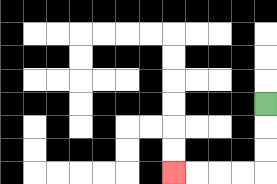{'start': '[11, 4]', 'end': '[7, 7]', 'path_directions': 'D,D,D,L,L,L,L', 'path_coordinates': '[[11, 4], [11, 5], [11, 6], [11, 7], [10, 7], [9, 7], [8, 7], [7, 7]]'}